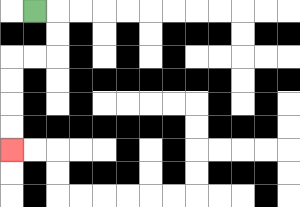{'start': '[1, 0]', 'end': '[0, 6]', 'path_directions': 'R,D,D,L,L,D,D,D,D', 'path_coordinates': '[[1, 0], [2, 0], [2, 1], [2, 2], [1, 2], [0, 2], [0, 3], [0, 4], [0, 5], [0, 6]]'}